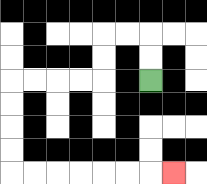{'start': '[6, 3]', 'end': '[7, 7]', 'path_directions': 'U,U,L,L,D,D,L,L,L,L,D,D,D,D,R,R,R,R,R,R,R', 'path_coordinates': '[[6, 3], [6, 2], [6, 1], [5, 1], [4, 1], [4, 2], [4, 3], [3, 3], [2, 3], [1, 3], [0, 3], [0, 4], [0, 5], [0, 6], [0, 7], [1, 7], [2, 7], [3, 7], [4, 7], [5, 7], [6, 7], [7, 7]]'}